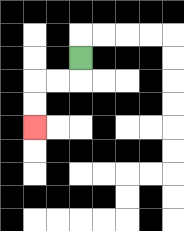{'start': '[3, 2]', 'end': '[1, 5]', 'path_directions': 'D,L,L,D,D', 'path_coordinates': '[[3, 2], [3, 3], [2, 3], [1, 3], [1, 4], [1, 5]]'}